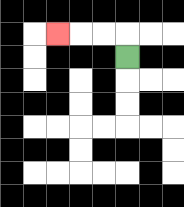{'start': '[5, 2]', 'end': '[2, 1]', 'path_directions': 'U,L,L,L', 'path_coordinates': '[[5, 2], [5, 1], [4, 1], [3, 1], [2, 1]]'}